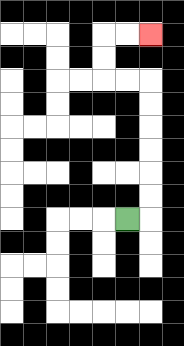{'start': '[5, 9]', 'end': '[6, 1]', 'path_directions': 'R,U,U,U,U,U,U,L,L,U,U,R,R', 'path_coordinates': '[[5, 9], [6, 9], [6, 8], [6, 7], [6, 6], [6, 5], [6, 4], [6, 3], [5, 3], [4, 3], [4, 2], [4, 1], [5, 1], [6, 1]]'}